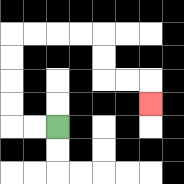{'start': '[2, 5]', 'end': '[6, 4]', 'path_directions': 'L,L,U,U,U,U,R,R,R,R,D,D,R,R,D', 'path_coordinates': '[[2, 5], [1, 5], [0, 5], [0, 4], [0, 3], [0, 2], [0, 1], [1, 1], [2, 1], [3, 1], [4, 1], [4, 2], [4, 3], [5, 3], [6, 3], [6, 4]]'}